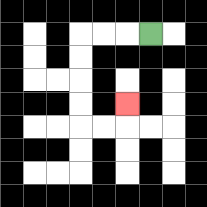{'start': '[6, 1]', 'end': '[5, 4]', 'path_directions': 'L,L,L,D,D,D,D,R,R,U', 'path_coordinates': '[[6, 1], [5, 1], [4, 1], [3, 1], [3, 2], [3, 3], [3, 4], [3, 5], [4, 5], [5, 5], [5, 4]]'}